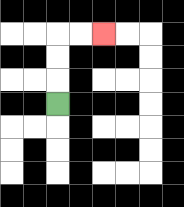{'start': '[2, 4]', 'end': '[4, 1]', 'path_directions': 'U,U,U,R,R', 'path_coordinates': '[[2, 4], [2, 3], [2, 2], [2, 1], [3, 1], [4, 1]]'}